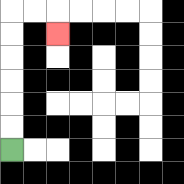{'start': '[0, 6]', 'end': '[2, 1]', 'path_directions': 'U,U,U,U,U,U,R,R,D', 'path_coordinates': '[[0, 6], [0, 5], [0, 4], [0, 3], [0, 2], [0, 1], [0, 0], [1, 0], [2, 0], [2, 1]]'}